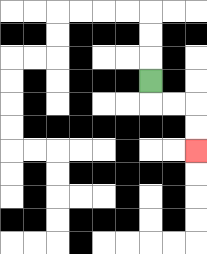{'start': '[6, 3]', 'end': '[8, 6]', 'path_directions': 'D,R,R,D,D', 'path_coordinates': '[[6, 3], [6, 4], [7, 4], [8, 4], [8, 5], [8, 6]]'}